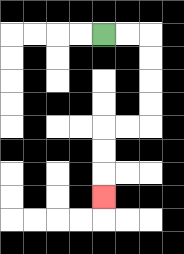{'start': '[4, 1]', 'end': '[4, 8]', 'path_directions': 'R,R,D,D,D,D,L,L,D,D,D', 'path_coordinates': '[[4, 1], [5, 1], [6, 1], [6, 2], [6, 3], [6, 4], [6, 5], [5, 5], [4, 5], [4, 6], [4, 7], [4, 8]]'}